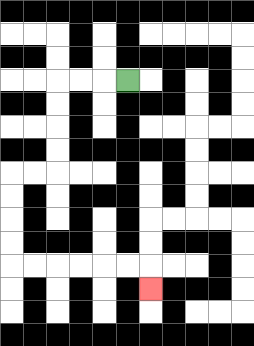{'start': '[5, 3]', 'end': '[6, 12]', 'path_directions': 'L,L,L,D,D,D,D,L,L,D,D,D,D,R,R,R,R,R,R,D', 'path_coordinates': '[[5, 3], [4, 3], [3, 3], [2, 3], [2, 4], [2, 5], [2, 6], [2, 7], [1, 7], [0, 7], [0, 8], [0, 9], [0, 10], [0, 11], [1, 11], [2, 11], [3, 11], [4, 11], [5, 11], [6, 11], [6, 12]]'}